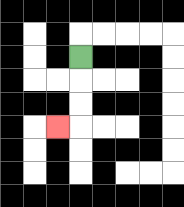{'start': '[3, 2]', 'end': '[2, 5]', 'path_directions': 'D,D,D,L', 'path_coordinates': '[[3, 2], [3, 3], [3, 4], [3, 5], [2, 5]]'}